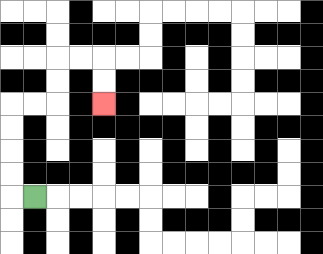{'start': '[1, 8]', 'end': '[4, 4]', 'path_directions': 'L,U,U,U,U,R,R,U,U,R,R,D,D', 'path_coordinates': '[[1, 8], [0, 8], [0, 7], [0, 6], [0, 5], [0, 4], [1, 4], [2, 4], [2, 3], [2, 2], [3, 2], [4, 2], [4, 3], [4, 4]]'}